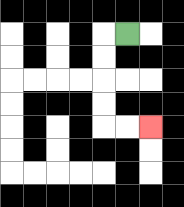{'start': '[5, 1]', 'end': '[6, 5]', 'path_directions': 'L,D,D,D,D,R,R', 'path_coordinates': '[[5, 1], [4, 1], [4, 2], [4, 3], [4, 4], [4, 5], [5, 5], [6, 5]]'}